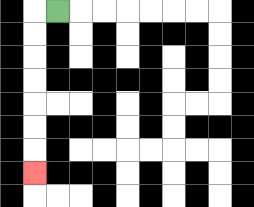{'start': '[2, 0]', 'end': '[1, 7]', 'path_directions': 'L,D,D,D,D,D,D,D', 'path_coordinates': '[[2, 0], [1, 0], [1, 1], [1, 2], [1, 3], [1, 4], [1, 5], [1, 6], [1, 7]]'}